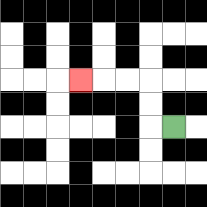{'start': '[7, 5]', 'end': '[3, 3]', 'path_directions': 'L,U,U,L,L,L', 'path_coordinates': '[[7, 5], [6, 5], [6, 4], [6, 3], [5, 3], [4, 3], [3, 3]]'}